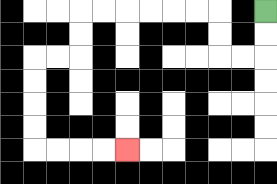{'start': '[11, 0]', 'end': '[5, 6]', 'path_directions': 'D,D,L,L,U,U,L,L,L,L,L,L,D,D,L,L,D,D,D,D,R,R,R,R', 'path_coordinates': '[[11, 0], [11, 1], [11, 2], [10, 2], [9, 2], [9, 1], [9, 0], [8, 0], [7, 0], [6, 0], [5, 0], [4, 0], [3, 0], [3, 1], [3, 2], [2, 2], [1, 2], [1, 3], [1, 4], [1, 5], [1, 6], [2, 6], [3, 6], [4, 6], [5, 6]]'}